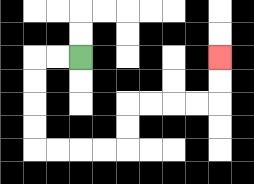{'start': '[3, 2]', 'end': '[9, 2]', 'path_directions': 'L,L,D,D,D,D,R,R,R,R,U,U,R,R,R,R,U,U', 'path_coordinates': '[[3, 2], [2, 2], [1, 2], [1, 3], [1, 4], [1, 5], [1, 6], [2, 6], [3, 6], [4, 6], [5, 6], [5, 5], [5, 4], [6, 4], [7, 4], [8, 4], [9, 4], [9, 3], [9, 2]]'}